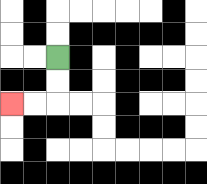{'start': '[2, 2]', 'end': '[0, 4]', 'path_directions': 'D,D,L,L', 'path_coordinates': '[[2, 2], [2, 3], [2, 4], [1, 4], [0, 4]]'}